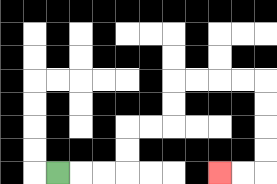{'start': '[2, 7]', 'end': '[9, 7]', 'path_directions': 'R,R,R,U,U,R,R,U,U,R,R,R,R,D,D,D,D,L,L', 'path_coordinates': '[[2, 7], [3, 7], [4, 7], [5, 7], [5, 6], [5, 5], [6, 5], [7, 5], [7, 4], [7, 3], [8, 3], [9, 3], [10, 3], [11, 3], [11, 4], [11, 5], [11, 6], [11, 7], [10, 7], [9, 7]]'}